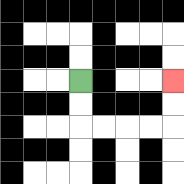{'start': '[3, 3]', 'end': '[7, 3]', 'path_directions': 'D,D,R,R,R,R,U,U', 'path_coordinates': '[[3, 3], [3, 4], [3, 5], [4, 5], [5, 5], [6, 5], [7, 5], [7, 4], [7, 3]]'}